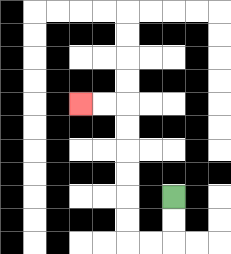{'start': '[7, 8]', 'end': '[3, 4]', 'path_directions': 'D,D,L,L,U,U,U,U,U,U,L,L', 'path_coordinates': '[[7, 8], [7, 9], [7, 10], [6, 10], [5, 10], [5, 9], [5, 8], [5, 7], [5, 6], [5, 5], [5, 4], [4, 4], [3, 4]]'}